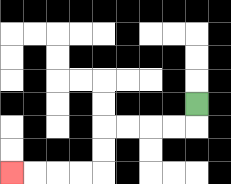{'start': '[8, 4]', 'end': '[0, 7]', 'path_directions': 'D,L,L,L,L,D,D,L,L,L,L', 'path_coordinates': '[[8, 4], [8, 5], [7, 5], [6, 5], [5, 5], [4, 5], [4, 6], [4, 7], [3, 7], [2, 7], [1, 7], [0, 7]]'}